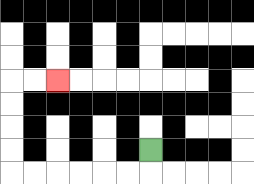{'start': '[6, 6]', 'end': '[2, 3]', 'path_directions': 'D,L,L,L,L,L,L,U,U,U,U,R,R', 'path_coordinates': '[[6, 6], [6, 7], [5, 7], [4, 7], [3, 7], [2, 7], [1, 7], [0, 7], [0, 6], [0, 5], [0, 4], [0, 3], [1, 3], [2, 3]]'}